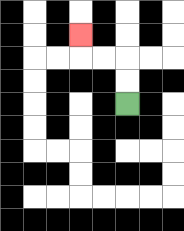{'start': '[5, 4]', 'end': '[3, 1]', 'path_directions': 'U,U,L,L,U', 'path_coordinates': '[[5, 4], [5, 3], [5, 2], [4, 2], [3, 2], [3, 1]]'}